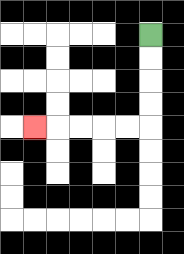{'start': '[6, 1]', 'end': '[1, 5]', 'path_directions': 'D,D,D,D,L,L,L,L,L', 'path_coordinates': '[[6, 1], [6, 2], [6, 3], [6, 4], [6, 5], [5, 5], [4, 5], [3, 5], [2, 5], [1, 5]]'}